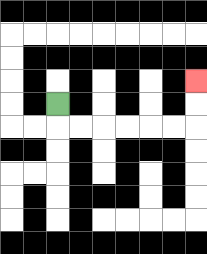{'start': '[2, 4]', 'end': '[8, 3]', 'path_directions': 'D,R,R,R,R,R,R,U,U', 'path_coordinates': '[[2, 4], [2, 5], [3, 5], [4, 5], [5, 5], [6, 5], [7, 5], [8, 5], [8, 4], [8, 3]]'}